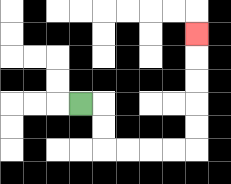{'start': '[3, 4]', 'end': '[8, 1]', 'path_directions': 'R,D,D,R,R,R,R,U,U,U,U,U', 'path_coordinates': '[[3, 4], [4, 4], [4, 5], [4, 6], [5, 6], [6, 6], [7, 6], [8, 6], [8, 5], [8, 4], [8, 3], [8, 2], [8, 1]]'}